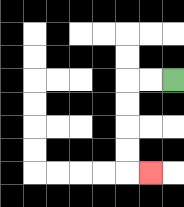{'start': '[7, 3]', 'end': '[6, 7]', 'path_directions': 'L,L,D,D,D,D,R', 'path_coordinates': '[[7, 3], [6, 3], [5, 3], [5, 4], [5, 5], [5, 6], [5, 7], [6, 7]]'}